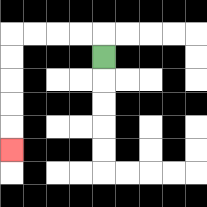{'start': '[4, 2]', 'end': '[0, 6]', 'path_directions': 'U,L,L,L,L,D,D,D,D,D', 'path_coordinates': '[[4, 2], [4, 1], [3, 1], [2, 1], [1, 1], [0, 1], [0, 2], [0, 3], [0, 4], [0, 5], [0, 6]]'}